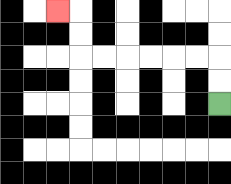{'start': '[9, 4]', 'end': '[2, 0]', 'path_directions': 'U,U,L,L,L,L,L,L,U,U,L', 'path_coordinates': '[[9, 4], [9, 3], [9, 2], [8, 2], [7, 2], [6, 2], [5, 2], [4, 2], [3, 2], [3, 1], [3, 0], [2, 0]]'}